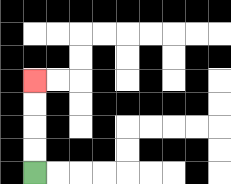{'start': '[1, 7]', 'end': '[1, 3]', 'path_directions': 'U,U,U,U', 'path_coordinates': '[[1, 7], [1, 6], [1, 5], [1, 4], [1, 3]]'}